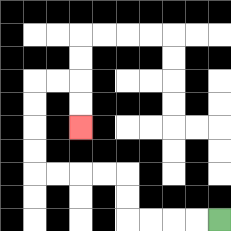{'start': '[9, 9]', 'end': '[3, 5]', 'path_directions': 'L,L,L,L,U,U,L,L,L,L,U,U,U,U,R,R,D,D', 'path_coordinates': '[[9, 9], [8, 9], [7, 9], [6, 9], [5, 9], [5, 8], [5, 7], [4, 7], [3, 7], [2, 7], [1, 7], [1, 6], [1, 5], [1, 4], [1, 3], [2, 3], [3, 3], [3, 4], [3, 5]]'}